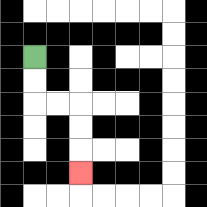{'start': '[1, 2]', 'end': '[3, 7]', 'path_directions': 'D,D,R,R,D,D,D', 'path_coordinates': '[[1, 2], [1, 3], [1, 4], [2, 4], [3, 4], [3, 5], [3, 6], [3, 7]]'}